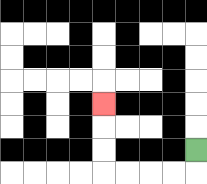{'start': '[8, 6]', 'end': '[4, 4]', 'path_directions': 'D,L,L,L,L,U,U,U', 'path_coordinates': '[[8, 6], [8, 7], [7, 7], [6, 7], [5, 7], [4, 7], [4, 6], [4, 5], [4, 4]]'}